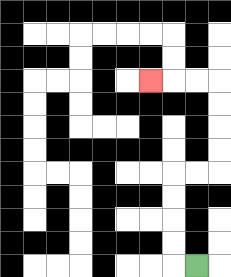{'start': '[8, 11]', 'end': '[6, 3]', 'path_directions': 'L,U,U,U,U,R,R,U,U,U,U,L,L,L', 'path_coordinates': '[[8, 11], [7, 11], [7, 10], [7, 9], [7, 8], [7, 7], [8, 7], [9, 7], [9, 6], [9, 5], [9, 4], [9, 3], [8, 3], [7, 3], [6, 3]]'}